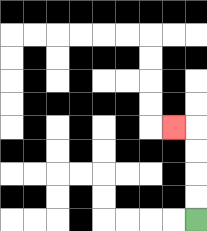{'start': '[8, 9]', 'end': '[7, 5]', 'path_directions': 'U,U,U,U,L', 'path_coordinates': '[[8, 9], [8, 8], [8, 7], [8, 6], [8, 5], [7, 5]]'}